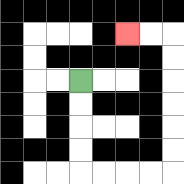{'start': '[3, 3]', 'end': '[5, 1]', 'path_directions': 'D,D,D,D,R,R,R,R,U,U,U,U,U,U,L,L', 'path_coordinates': '[[3, 3], [3, 4], [3, 5], [3, 6], [3, 7], [4, 7], [5, 7], [6, 7], [7, 7], [7, 6], [7, 5], [7, 4], [7, 3], [7, 2], [7, 1], [6, 1], [5, 1]]'}